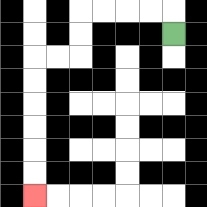{'start': '[7, 1]', 'end': '[1, 8]', 'path_directions': 'U,L,L,L,L,D,D,L,L,D,D,D,D,D,D', 'path_coordinates': '[[7, 1], [7, 0], [6, 0], [5, 0], [4, 0], [3, 0], [3, 1], [3, 2], [2, 2], [1, 2], [1, 3], [1, 4], [1, 5], [1, 6], [1, 7], [1, 8]]'}